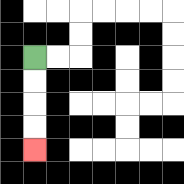{'start': '[1, 2]', 'end': '[1, 6]', 'path_directions': 'D,D,D,D', 'path_coordinates': '[[1, 2], [1, 3], [1, 4], [1, 5], [1, 6]]'}